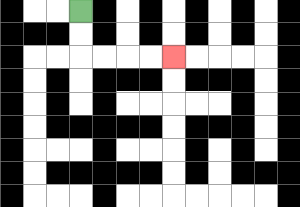{'start': '[3, 0]', 'end': '[7, 2]', 'path_directions': 'D,D,R,R,R,R', 'path_coordinates': '[[3, 0], [3, 1], [3, 2], [4, 2], [5, 2], [6, 2], [7, 2]]'}